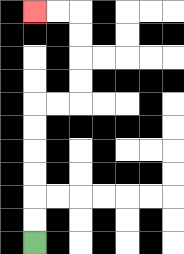{'start': '[1, 10]', 'end': '[1, 0]', 'path_directions': 'U,U,U,U,U,U,R,R,U,U,U,U,L,L', 'path_coordinates': '[[1, 10], [1, 9], [1, 8], [1, 7], [1, 6], [1, 5], [1, 4], [2, 4], [3, 4], [3, 3], [3, 2], [3, 1], [3, 0], [2, 0], [1, 0]]'}